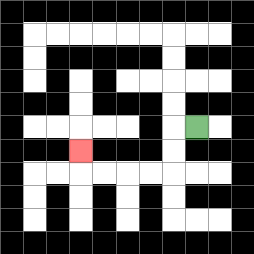{'start': '[8, 5]', 'end': '[3, 6]', 'path_directions': 'L,D,D,L,L,L,L,U', 'path_coordinates': '[[8, 5], [7, 5], [7, 6], [7, 7], [6, 7], [5, 7], [4, 7], [3, 7], [3, 6]]'}